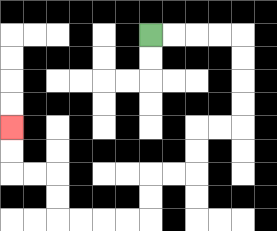{'start': '[6, 1]', 'end': '[0, 5]', 'path_directions': 'R,R,R,R,D,D,D,D,L,L,D,D,L,L,D,D,L,L,L,L,U,U,L,L,U,U', 'path_coordinates': '[[6, 1], [7, 1], [8, 1], [9, 1], [10, 1], [10, 2], [10, 3], [10, 4], [10, 5], [9, 5], [8, 5], [8, 6], [8, 7], [7, 7], [6, 7], [6, 8], [6, 9], [5, 9], [4, 9], [3, 9], [2, 9], [2, 8], [2, 7], [1, 7], [0, 7], [0, 6], [0, 5]]'}